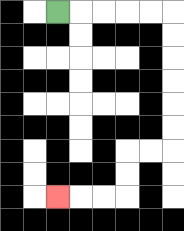{'start': '[2, 0]', 'end': '[2, 8]', 'path_directions': 'R,R,R,R,R,D,D,D,D,D,D,L,L,D,D,L,L,L', 'path_coordinates': '[[2, 0], [3, 0], [4, 0], [5, 0], [6, 0], [7, 0], [7, 1], [7, 2], [7, 3], [7, 4], [7, 5], [7, 6], [6, 6], [5, 6], [5, 7], [5, 8], [4, 8], [3, 8], [2, 8]]'}